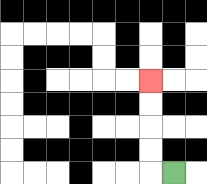{'start': '[7, 7]', 'end': '[6, 3]', 'path_directions': 'L,U,U,U,U', 'path_coordinates': '[[7, 7], [6, 7], [6, 6], [6, 5], [6, 4], [6, 3]]'}